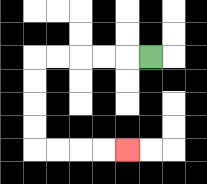{'start': '[6, 2]', 'end': '[5, 6]', 'path_directions': 'L,L,L,L,L,D,D,D,D,R,R,R,R', 'path_coordinates': '[[6, 2], [5, 2], [4, 2], [3, 2], [2, 2], [1, 2], [1, 3], [1, 4], [1, 5], [1, 6], [2, 6], [3, 6], [4, 6], [5, 6]]'}